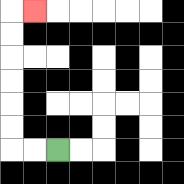{'start': '[2, 6]', 'end': '[1, 0]', 'path_directions': 'L,L,U,U,U,U,U,U,R', 'path_coordinates': '[[2, 6], [1, 6], [0, 6], [0, 5], [0, 4], [0, 3], [0, 2], [0, 1], [0, 0], [1, 0]]'}